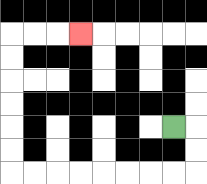{'start': '[7, 5]', 'end': '[3, 1]', 'path_directions': 'R,D,D,L,L,L,L,L,L,L,L,U,U,U,U,U,U,R,R,R', 'path_coordinates': '[[7, 5], [8, 5], [8, 6], [8, 7], [7, 7], [6, 7], [5, 7], [4, 7], [3, 7], [2, 7], [1, 7], [0, 7], [0, 6], [0, 5], [0, 4], [0, 3], [0, 2], [0, 1], [1, 1], [2, 1], [3, 1]]'}